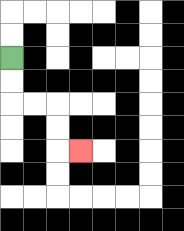{'start': '[0, 2]', 'end': '[3, 6]', 'path_directions': 'D,D,R,R,D,D,R', 'path_coordinates': '[[0, 2], [0, 3], [0, 4], [1, 4], [2, 4], [2, 5], [2, 6], [3, 6]]'}